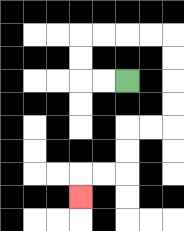{'start': '[5, 3]', 'end': '[3, 8]', 'path_directions': 'L,L,U,U,R,R,R,R,D,D,D,D,L,L,D,D,L,L,D', 'path_coordinates': '[[5, 3], [4, 3], [3, 3], [3, 2], [3, 1], [4, 1], [5, 1], [6, 1], [7, 1], [7, 2], [7, 3], [7, 4], [7, 5], [6, 5], [5, 5], [5, 6], [5, 7], [4, 7], [3, 7], [3, 8]]'}